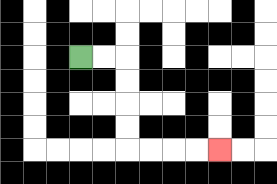{'start': '[3, 2]', 'end': '[9, 6]', 'path_directions': 'R,R,D,D,D,D,R,R,R,R', 'path_coordinates': '[[3, 2], [4, 2], [5, 2], [5, 3], [5, 4], [5, 5], [5, 6], [6, 6], [7, 6], [8, 6], [9, 6]]'}